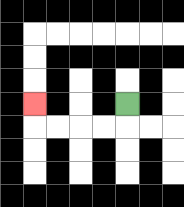{'start': '[5, 4]', 'end': '[1, 4]', 'path_directions': 'D,L,L,L,L,U', 'path_coordinates': '[[5, 4], [5, 5], [4, 5], [3, 5], [2, 5], [1, 5], [1, 4]]'}